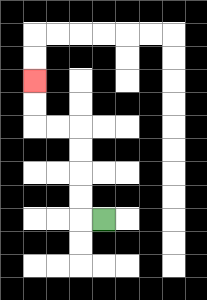{'start': '[4, 9]', 'end': '[1, 3]', 'path_directions': 'L,U,U,U,U,L,L,U,U', 'path_coordinates': '[[4, 9], [3, 9], [3, 8], [3, 7], [3, 6], [3, 5], [2, 5], [1, 5], [1, 4], [1, 3]]'}